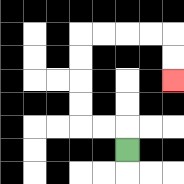{'start': '[5, 6]', 'end': '[7, 3]', 'path_directions': 'U,L,L,U,U,U,U,R,R,R,R,D,D', 'path_coordinates': '[[5, 6], [5, 5], [4, 5], [3, 5], [3, 4], [3, 3], [3, 2], [3, 1], [4, 1], [5, 1], [6, 1], [7, 1], [7, 2], [7, 3]]'}